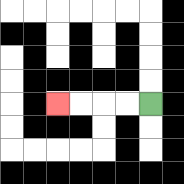{'start': '[6, 4]', 'end': '[2, 4]', 'path_directions': 'L,L,L,L', 'path_coordinates': '[[6, 4], [5, 4], [4, 4], [3, 4], [2, 4]]'}